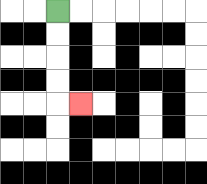{'start': '[2, 0]', 'end': '[3, 4]', 'path_directions': 'D,D,D,D,R', 'path_coordinates': '[[2, 0], [2, 1], [2, 2], [2, 3], [2, 4], [3, 4]]'}